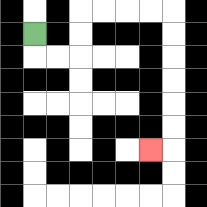{'start': '[1, 1]', 'end': '[6, 6]', 'path_directions': 'D,R,R,U,U,R,R,R,R,D,D,D,D,D,D,L', 'path_coordinates': '[[1, 1], [1, 2], [2, 2], [3, 2], [3, 1], [3, 0], [4, 0], [5, 0], [6, 0], [7, 0], [7, 1], [7, 2], [7, 3], [7, 4], [7, 5], [7, 6], [6, 6]]'}